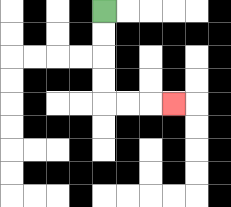{'start': '[4, 0]', 'end': '[7, 4]', 'path_directions': 'D,D,D,D,R,R,R', 'path_coordinates': '[[4, 0], [4, 1], [4, 2], [4, 3], [4, 4], [5, 4], [6, 4], [7, 4]]'}